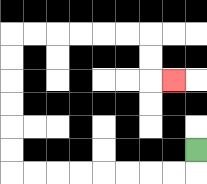{'start': '[8, 6]', 'end': '[7, 3]', 'path_directions': 'D,L,L,L,L,L,L,L,L,U,U,U,U,U,U,R,R,R,R,R,R,D,D,R', 'path_coordinates': '[[8, 6], [8, 7], [7, 7], [6, 7], [5, 7], [4, 7], [3, 7], [2, 7], [1, 7], [0, 7], [0, 6], [0, 5], [0, 4], [0, 3], [0, 2], [0, 1], [1, 1], [2, 1], [3, 1], [4, 1], [5, 1], [6, 1], [6, 2], [6, 3], [7, 3]]'}